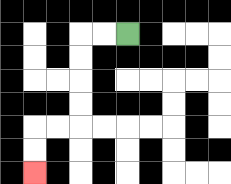{'start': '[5, 1]', 'end': '[1, 7]', 'path_directions': 'L,L,D,D,D,D,L,L,D,D', 'path_coordinates': '[[5, 1], [4, 1], [3, 1], [3, 2], [3, 3], [3, 4], [3, 5], [2, 5], [1, 5], [1, 6], [1, 7]]'}